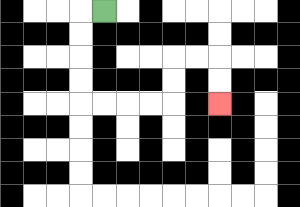{'start': '[4, 0]', 'end': '[9, 4]', 'path_directions': 'L,D,D,D,D,R,R,R,R,U,U,R,R,D,D', 'path_coordinates': '[[4, 0], [3, 0], [3, 1], [3, 2], [3, 3], [3, 4], [4, 4], [5, 4], [6, 4], [7, 4], [7, 3], [7, 2], [8, 2], [9, 2], [9, 3], [9, 4]]'}